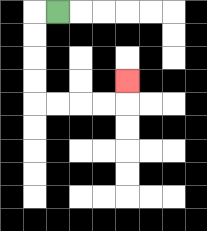{'start': '[2, 0]', 'end': '[5, 3]', 'path_directions': 'L,D,D,D,D,R,R,R,R,U', 'path_coordinates': '[[2, 0], [1, 0], [1, 1], [1, 2], [1, 3], [1, 4], [2, 4], [3, 4], [4, 4], [5, 4], [5, 3]]'}